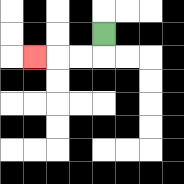{'start': '[4, 1]', 'end': '[1, 2]', 'path_directions': 'D,L,L,L', 'path_coordinates': '[[4, 1], [4, 2], [3, 2], [2, 2], [1, 2]]'}